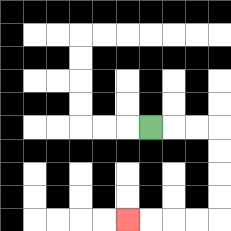{'start': '[6, 5]', 'end': '[5, 9]', 'path_directions': 'R,R,R,D,D,D,D,L,L,L,L', 'path_coordinates': '[[6, 5], [7, 5], [8, 5], [9, 5], [9, 6], [9, 7], [9, 8], [9, 9], [8, 9], [7, 9], [6, 9], [5, 9]]'}